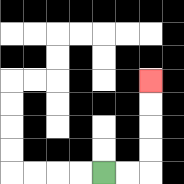{'start': '[4, 7]', 'end': '[6, 3]', 'path_directions': 'R,R,U,U,U,U', 'path_coordinates': '[[4, 7], [5, 7], [6, 7], [6, 6], [6, 5], [6, 4], [6, 3]]'}